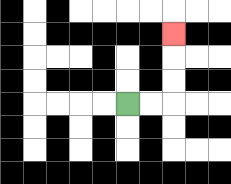{'start': '[5, 4]', 'end': '[7, 1]', 'path_directions': 'R,R,U,U,U', 'path_coordinates': '[[5, 4], [6, 4], [7, 4], [7, 3], [7, 2], [7, 1]]'}